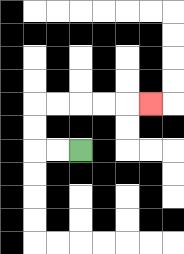{'start': '[3, 6]', 'end': '[6, 4]', 'path_directions': 'L,L,U,U,R,R,R,R,R', 'path_coordinates': '[[3, 6], [2, 6], [1, 6], [1, 5], [1, 4], [2, 4], [3, 4], [4, 4], [5, 4], [6, 4]]'}